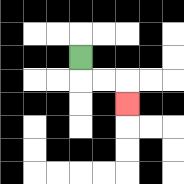{'start': '[3, 2]', 'end': '[5, 4]', 'path_directions': 'D,R,R,D', 'path_coordinates': '[[3, 2], [3, 3], [4, 3], [5, 3], [5, 4]]'}